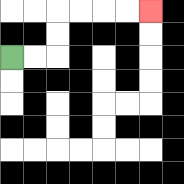{'start': '[0, 2]', 'end': '[6, 0]', 'path_directions': 'R,R,U,U,R,R,R,R', 'path_coordinates': '[[0, 2], [1, 2], [2, 2], [2, 1], [2, 0], [3, 0], [4, 0], [5, 0], [6, 0]]'}